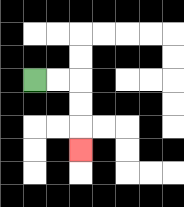{'start': '[1, 3]', 'end': '[3, 6]', 'path_directions': 'R,R,D,D,D', 'path_coordinates': '[[1, 3], [2, 3], [3, 3], [3, 4], [3, 5], [3, 6]]'}